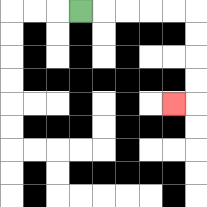{'start': '[3, 0]', 'end': '[7, 4]', 'path_directions': 'R,R,R,R,R,D,D,D,D,L', 'path_coordinates': '[[3, 0], [4, 0], [5, 0], [6, 0], [7, 0], [8, 0], [8, 1], [8, 2], [8, 3], [8, 4], [7, 4]]'}